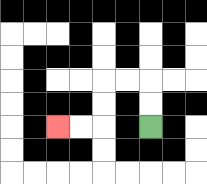{'start': '[6, 5]', 'end': '[2, 5]', 'path_directions': 'U,U,L,L,D,D,L,L', 'path_coordinates': '[[6, 5], [6, 4], [6, 3], [5, 3], [4, 3], [4, 4], [4, 5], [3, 5], [2, 5]]'}